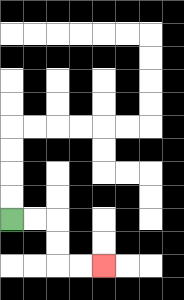{'start': '[0, 9]', 'end': '[4, 11]', 'path_directions': 'R,R,D,D,R,R', 'path_coordinates': '[[0, 9], [1, 9], [2, 9], [2, 10], [2, 11], [3, 11], [4, 11]]'}